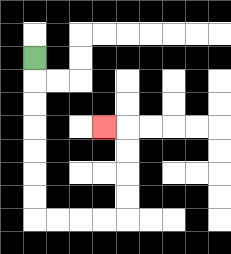{'start': '[1, 2]', 'end': '[4, 5]', 'path_directions': 'D,D,D,D,D,D,D,R,R,R,R,U,U,U,U,L', 'path_coordinates': '[[1, 2], [1, 3], [1, 4], [1, 5], [1, 6], [1, 7], [1, 8], [1, 9], [2, 9], [3, 9], [4, 9], [5, 9], [5, 8], [5, 7], [5, 6], [5, 5], [4, 5]]'}